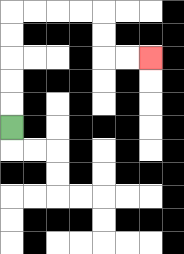{'start': '[0, 5]', 'end': '[6, 2]', 'path_directions': 'U,U,U,U,U,R,R,R,R,D,D,R,R', 'path_coordinates': '[[0, 5], [0, 4], [0, 3], [0, 2], [0, 1], [0, 0], [1, 0], [2, 0], [3, 0], [4, 0], [4, 1], [4, 2], [5, 2], [6, 2]]'}